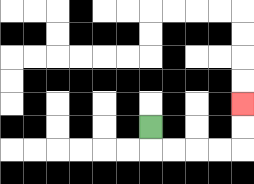{'start': '[6, 5]', 'end': '[10, 4]', 'path_directions': 'D,R,R,R,R,U,U', 'path_coordinates': '[[6, 5], [6, 6], [7, 6], [8, 6], [9, 6], [10, 6], [10, 5], [10, 4]]'}